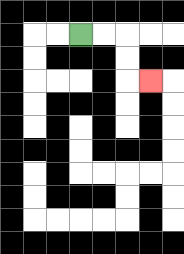{'start': '[3, 1]', 'end': '[6, 3]', 'path_directions': 'R,R,D,D,R', 'path_coordinates': '[[3, 1], [4, 1], [5, 1], [5, 2], [5, 3], [6, 3]]'}